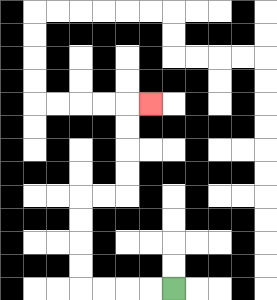{'start': '[7, 12]', 'end': '[6, 4]', 'path_directions': 'L,L,L,L,U,U,U,U,R,R,U,U,U,U,R', 'path_coordinates': '[[7, 12], [6, 12], [5, 12], [4, 12], [3, 12], [3, 11], [3, 10], [3, 9], [3, 8], [4, 8], [5, 8], [5, 7], [5, 6], [5, 5], [5, 4], [6, 4]]'}